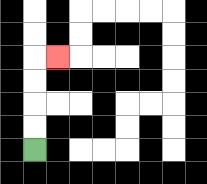{'start': '[1, 6]', 'end': '[2, 2]', 'path_directions': 'U,U,U,U,R', 'path_coordinates': '[[1, 6], [1, 5], [1, 4], [1, 3], [1, 2], [2, 2]]'}